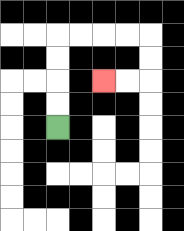{'start': '[2, 5]', 'end': '[4, 3]', 'path_directions': 'U,U,U,U,R,R,R,R,D,D,L,L', 'path_coordinates': '[[2, 5], [2, 4], [2, 3], [2, 2], [2, 1], [3, 1], [4, 1], [5, 1], [6, 1], [6, 2], [6, 3], [5, 3], [4, 3]]'}